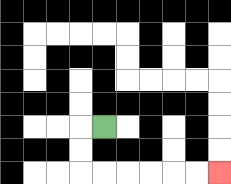{'start': '[4, 5]', 'end': '[9, 7]', 'path_directions': 'L,D,D,R,R,R,R,R,R', 'path_coordinates': '[[4, 5], [3, 5], [3, 6], [3, 7], [4, 7], [5, 7], [6, 7], [7, 7], [8, 7], [9, 7]]'}